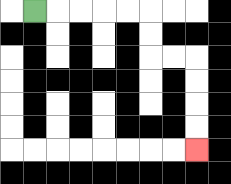{'start': '[1, 0]', 'end': '[8, 6]', 'path_directions': 'R,R,R,R,R,D,D,R,R,D,D,D,D', 'path_coordinates': '[[1, 0], [2, 0], [3, 0], [4, 0], [5, 0], [6, 0], [6, 1], [6, 2], [7, 2], [8, 2], [8, 3], [8, 4], [8, 5], [8, 6]]'}